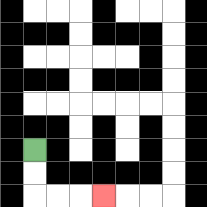{'start': '[1, 6]', 'end': '[4, 8]', 'path_directions': 'D,D,R,R,R', 'path_coordinates': '[[1, 6], [1, 7], [1, 8], [2, 8], [3, 8], [4, 8]]'}